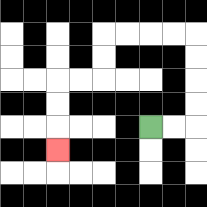{'start': '[6, 5]', 'end': '[2, 6]', 'path_directions': 'R,R,U,U,U,U,L,L,L,L,D,D,L,L,D,D,D', 'path_coordinates': '[[6, 5], [7, 5], [8, 5], [8, 4], [8, 3], [8, 2], [8, 1], [7, 1], [6, 1], [5, 1], [4, 1], [4, 2], [4, 3], [3, 3], [2, 3], [2, 4], [2, 5], [2, 6]]'}